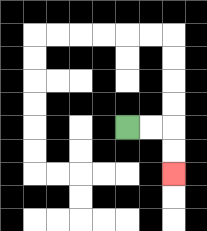{'start': '[5, 5]', 'end': '[7, 7]', 'path_directions': 'R,R,D,D', 'path_coordinates': '[[5, 5], [6, 5], [7, 5], [7, 6], [7, 7]]'}